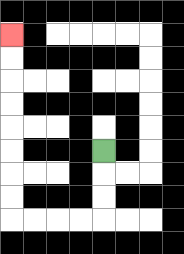{'start': '[4, 6]', 'end': '[0, 1]', 'path_directions': 'D,D,D,L,L,L,L,U,U,U,U,U,U,U,U', 'path_coordinates': '[[4, 6], [4, 7], [4, 8], [4, 9], [3, 9], [2, 9], [1, 9], [0, 9], [0, 8], [0, 7], [0, 6], [0, 5], [0, 4], [0, 3], [0, 2], [0, 1]]'}